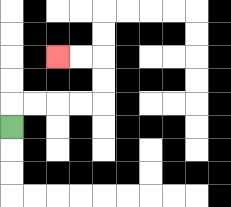{'start': '[0, 5]', 'end': '[2, 2]', 'path_directions': 'U,R,R,R,R,U,U,L,L', 'path_coordinates': '[[0, 5], [0, 4], [1, 4], [2, 4], [3, 4], [4, 4], [4, 3], [4, 2], [3, 2], [2, 2]]'}